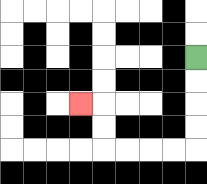{'start': '[8, 2]', 'end': '[3, 4]', 'path_directions': 'D,D,D,D,L,L,L,L,U,U,L', 'path_coordinates': '[[8, 2], [8, 3], [8, 4], [8, 5], [8, 6], [7, 6], [6, 6], [5, 6], [4, 6], [4, 5], [4, 4], [3, 4]]'}